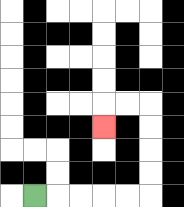{'start': '[1, 8]', 'end': '[4, 5]', 'path_directions': 'R,R,R,R,R,U,U,U,U,L,L,D', 'path_coordinates': '[[1, 8], [2, 8], [3, 8], [4, 8], [5, 8], [6, 8], [6, 7], [6, 6], [6, 5], [6, 4], [5, 4], [4, 4], [4, 5]]'}